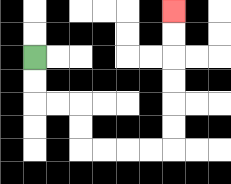{'start': '[1, 2]', 'end': '[7, 0]', 'path_directions': 'D,D,R,R,D,D,R,R,R,R,U,U,U,U,U,U', 'path_coordinates': '[[1, 2], [1, 3], [1, 4], [2, 4], [3, 4], [3, 5], [3, 6], [4, 6], [5, 6], [6, 6], [7, 6], [7, 5], [7, 4], [7, 3], [7, 2], [7, 1], [7, 0]]'}